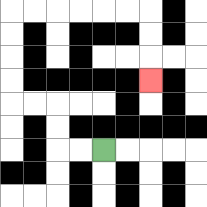{'start': '[4, 6]', 'end': '[6, 3]', 'path_directions': 'L,L,U,U,L,L,U,U,U,U,R,R,R,R,R,R,D,D,D', 'path_coordinates': '[[4, 6], [3, 6], [2, 6], [2, 5], [2, 4], [1, 4], [0, 4], [0, 3], [0, 2], [0, 1], [0, 0], [1, 0], [2, 0], [3, 0], [4, 0], [5, 0], [6, 0], [6, 1], [6, 2], [6, 3]]'}